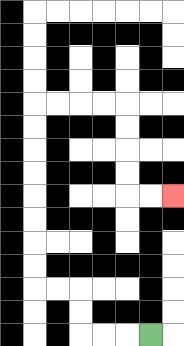{'start': '[6, 14]', 'end': '[7, 8]', 'path_directions': 'L,L,L,U,U,L,L,U,U,U,U,U,U,U,U,R,R,R,R,D,D,D,D,R,R', 'path_coordinates': '[[6, 14], [5, 14], [4, 14], [3, 14], [3, 13], [3, 12], [2, 12], [1, 12], [1, 11], [1, 10], [1, 9], [1, 8], [1, 7], [1, 6], [1, 5], [1, 4], [2, 4], [3, 4], [4, 4], [5, 4], [5, 5], [5, 6], [5, 7], [5, 8], [6, 8], [7, 8]]'}